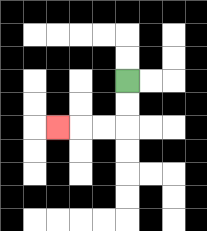{'start': '[5, 3]', 'end': '[2, 5]', 'path_directions': 'D,D,L,L,L', 'path_coordinates': '[[5, 3], [5, 4], [5, 5], [4, 5], [3, 5], [2, 5]]'}